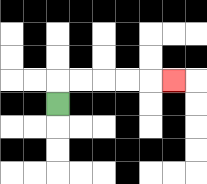{'start': '[2, 4]', 'end': '[7, 3]', 'path_directions': 'U,R,R,R,R,R', 'path_coordinates': '[[2, 4], [2, 3], [3, 3], [4, 3], [5, 3], [6, 3], [7, 3]]'}